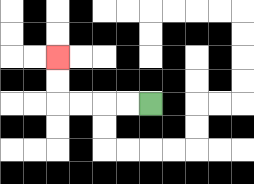{'start': '[6, 4]', 'end': '[2, 2]', 'path_directions': 'L,L,L,L,U,U', 'path_coordinates': '[[6, 4], [5, 4], [4, 4], [3, 4], [2, 4], [2, 3], [2, 2]]'}